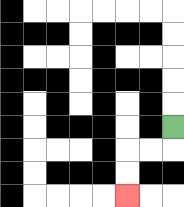{'start': '[7, 5]', 'end': '[5, 8]', 'path_directions': 'D,L,L,D,D', 'path_coordinates': '[[7, 5], [7, 6], [6, 6], [5, 6], [5, 7], [5, 8]]'}